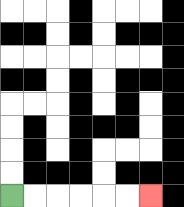{'start': '[0, 8]', 'end': '[6, 8]', 'path_directions': 'R,R,R,R,R,R', 'path_coordinates': '[[0, 8], [1, 8], [2, 8], [3, 8], [4, 8], [5, 8], [6, 8]]'}